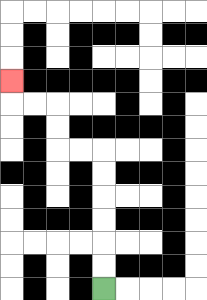{'start': '[4, 12]', 'end': '[0, 3]', 'path_directions': 'U,U,U,U,U,U,L,L,U,U,L,L,U', 'path_coordinates': '[[4, 12], [4, 11], [4, 10], [4, 9], [4, 8], [4, 7], [4, 6], [3, 6], [2, 6], [2, 5], [2, 4], [1, 4], [0, 4], [0, 3]]'}